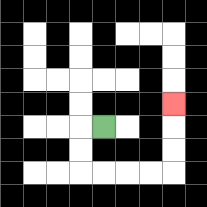{'start': '[4, 5]', 'end': '[7, 4]', 'path_directions': 'L,D,D,R,R,R,R,U,U,U', 'path_coordinates': '[[4, 5], [3, 5], [3, 6], [3, 7], [4, 7], [5, 7], [6, 7], [7, 7], [7, 6], [7, 5], [7, 4]]'}